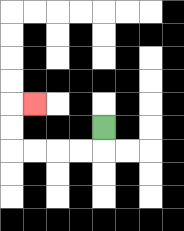{'start': '[4, 5]', 'end': '[1, 4]', 'path_directions': 'D,L,L,L,L,U,U,R', 'path_coordinates': '[[4, 5], [4, 6], [3, 6], [2, 6], [1, 6], [0, 6], [0, 5], [0, 4], [1, 4]]'}